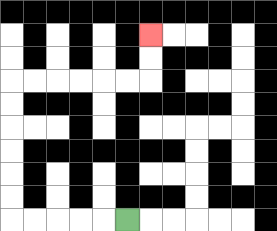{'start': '[5, 9]', 'end': '[6, 1]', 'path_directions': 'L,L,L,L,L,U,U,U,U,U,U,R,R,R,R,R,R,U,U', 'path_coordinates': '[[5, 9], [4, 9], [3, 9], [2, 9], [1, 9], [0, 9], [0, 8], [0, 7], [0, 6], [0, 5], [0, 4], [0, 3], [1, 3], [2, 3], [3, 3], [4, 3], [5, 3], [6, 3], [6, 2], [6, 1]]'}